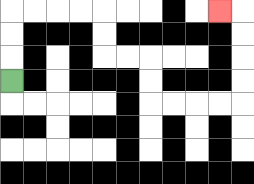{'start': '[0, 3]', 'end': '[9, 0]', 'path_directions': 'U,U,U,R,R,R,R,D,D,R,R,D,D,R,R,R,R,U,U,U,U,L', 'path_coordinates': '[[0, 3], [0, 2], [0, 1], [0, 0], [1, 0], [2, 0], [3, 0], [4, 0], [4, 1], [4, 2], [5, 2], [6, 2], [6, 3], [6, 4], [7, 4], [8, 4], [9, 4], [10, 4], [10, 3], [10, 2], [10, 1], [10, 0], [9, 0]]'}